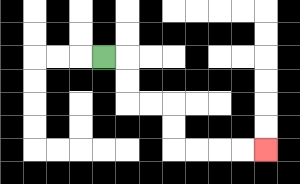{'start': '[4, 2]', 'end': '[11, 6]', 'path_directions': 'R,D,D,R,R,D,D,R,R,R,R', 'path_coordinates': '[[4, 2], [5, 2], [5, 3], [5, 4], [6, 4], [7, 4], [7, 5], [7, 6], [8, 6], [9, 6], [10, 6], [11, 6]]'}